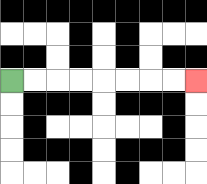{'start': '[0, 3]', 'end': '[8, 3]', 'path_directions': 'R,R,R,R,R,R,R,R', 'path_coordinates': '[[0, 3], [1, 3], [2, 3], [3, 3], [4, 3], [5, 3], [6, 3], [7, 3], [8, 3]]'}